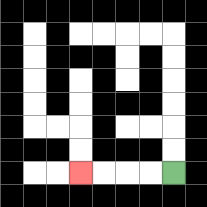{'start': '[7, 7]', 'end': '[3, 7]', 'path_directions': 'L,L,L,L', 'path_coordinates': '[[7, 7], [6, 7], [5, 7], [4, 7], [3, 7]]'}